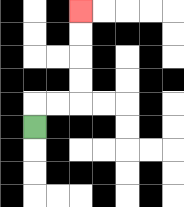{'start': '[1, 5]', 'end': '[3, 0]', 'path_directions': 'U,R,R,U,U,U,U', 'path_coordinates': '[[1, 5], [1, 4], [2, 4], [3, 4], [3, 3], [3, 2], [3, 1], [3, 0]]'}